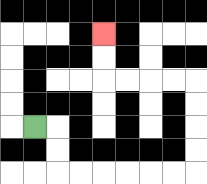{'start': '[1, 5]', 'end': '[4, 1]', 'path_directions': 'R,D,D,R,R,R,R,R,R,U,U,U,U,L,L,L,L,U,U', 'path_coordinates': '[[1, 5], [2, 5], [2, 6], [2, 7], [3, 7], [4, 7], [5, 7], [6, 7], [7, 7], [8, 7], [8, 6], [8, 5], [8, 4], [8, 3], [7, 3], [6, 3], [5, 3], [4, 3], [4, 2], [4, 1]]'}